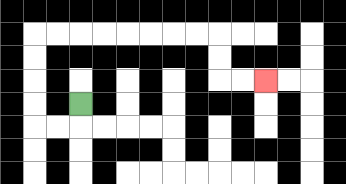{'start': '[3, 4]', 'end': '[11, 3]', 'path_directions': 'D,L,L,U,U,U,U,R,R,R,R,R,R,R,R,D,D,R,R', 'path_coordinates': '[[3, 4], [3, 5], [2, 5], [1, 5], [1, 4], [1, 3], [1, 2], [1, 1], [2, 1], [3, 1], [4, 1], [5, 1], [6, 1], [7, 1], [8, 1], [9, 1], [9, 2], [9, 3], [10, 3], [11, 3]]'}